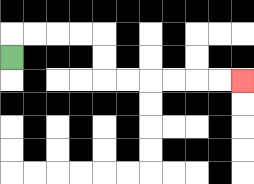{'start': '[0, 2]', 'end': '[10, 3]', 'path_directions': 'U,R,R,R,R,D,D,R,R,R,R,R,R', 'path_coordinates': '[[0, 2], [0, 1], [1, 1], [2, 1], [3, 1], [4, 1], [4, 2], [4, 3], [5, 3], [6, 3], [7, 3], [8, 3], [9, 3], [10, 3]]'}